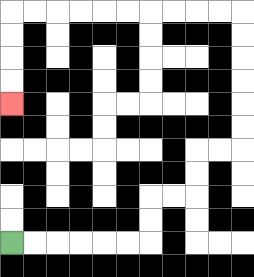{'start': '[0, 10]', 'end': '[0, 4]', 'path_directions': 'R,R,R,R,R,R,U,U,R,R,U,U,R,R,U,U,U,U,U,U,L,L,L,L,L,L,L,L,L,L,D,D,D,D', 'path_coordinates': '[[0, 10], [1, 10], [2, 10], [3, 10], [4, 10], [5, 10], [6, 10], [6, 9], [6, 8], [7, 8], [8, 8], [8, 7], [8, 6], [9, 6], [10, 6], [10, 5], [10, 4], [10, 3], [10, 2], [10, 1], [10, 0], [9, 0], [8, 0], [7, 0], [6, 0], [5, 0], [4, 0], [3, 0], [2, 0], [1, 0], [0, 0], [0, 1], [0, 2], [0, 3], [0, 4]]'}